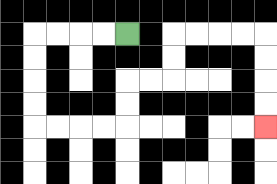{'start': '[5, 1]', 'end': '[11, 5]', 'path_directions': 'L,L,L,L,D,D,D,D,R,R,R,R,U,U,R,R,U,U,R,R,R,R,D,D,D,D', 'path_coordinates': '[[5, 1], [4, 1], [3, 1], [2, 1], [1, 1], [1, 2], [1, 3], [1, 4], [1, 5], [2, 5], [3, 5], [4, 5], [5, 5], [5, 4], [5, 3], [6, 3], [7, 3], [7, 2], [7, 1], [8, 1], [9, 1], [10, 1], [11, 1], [11, 2], [11, 3], [11, 4], [11, 5]]'}